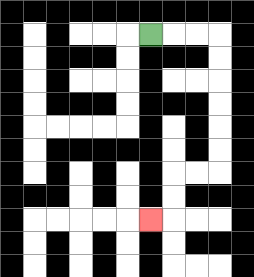{'start': '[6, 1]', 'end': '[6, 9]', 'path_directions': 'R,R,R,D,D,D,D,D,D,L,L,D,D,L', 'path_coordinates': '[[6, 1], [7, 1], [8, 1], [9, 1], [9, 2], [9, 3], [9, 4], [9, 5], [9, 6], [9, 7], [8, 7], [7, 7], [7, 8], [7, 9], [6, 9]]'}